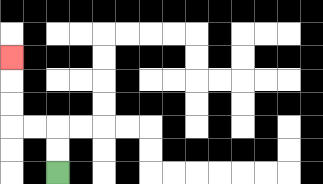{'start': '[2, 7]', 'end': '[0, 2]', 'path_directions': 'U,U,L,L,U,U,U', 'path_coordinates': '[[2, 7], [2, 6], [2, 5], [1, 5], [0, 5], [0, 4], [0, 3], [0, 2]]'}